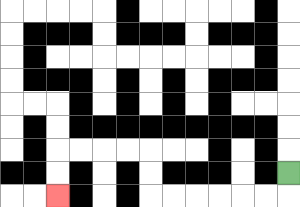{'start': '[12, 7]', 'end': '[2, 8]', 'path_directions': 'D,L,L,L,L,L,L,U,U,L,L,L,L,D,D', 'path_coordinates': '[[12, 7], [12, 8], [11, 8], [10, 8], [9, 8], [8, 8], [7, 8], [6, 8], [6, 7], [6, 6], [5, 6], [4, 6], [3, 6], [2, 6], [2, 7], [2, 8]]'}